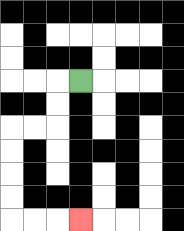{'start': '[3, 3]', 'end': '[3, 9]', 'path_directions': 'L,D,D,L,L,D,D,D,D,R,R,R', 'path_coordinates': '[[3, 3], [2, 3], [2, 4], [2, 5], [1, 5], [0, 5], [0, 6], [0, 7], [0, 8], [0, 9], [1, 9], [2, 9], [3, 9]]'}